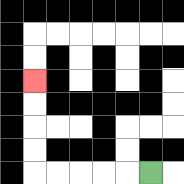{'start': '[6, 7]', 'end': '[1, 3]', 'path_directions': 'L,L,L,L,L,U,U,U,U', 'path_coordinates': '[[6, 7], [5, 7], [4, 7], [3, 7], [2, 7], [1, 7], [1, 6], [1, 5], [1, 4], [1, 3]]'}